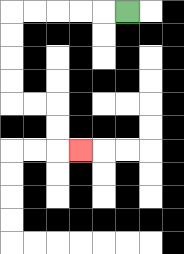{'start': '[5, 0]', 'end': '[3, 6]', 'path_directions': 'L,L,L,L,L,D,D,D,D,R,R,D,D,R', 'path_coordinates': '[[5, 0], [4, 0], [3, 0], [2, 0], [1, 0], [0, 0], [0, 1], [0, 2], [0, 3], [0, 4], [1, 4], [2, 4], [2, 5], [2, 6], [3, 6]]'}